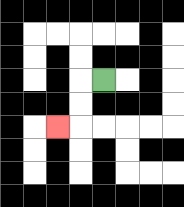{'start': '[4, 3]', 'end': '[2, 5]', 'path_directions': 'L,D,D,L', 'path_coordinates': '[[4, 3], [3, 3], [3, 4], [3, 5], [2, 5]]'}